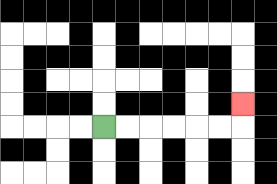{'start': '[4, 5]', 'end': '[10, 4]', 'path_directions': 'R,R,R,R,R,R,U', 'path_coordinates': '[[4, 5], [5, 5], [6, 5], [7, 5], [8, 5], [9, 5], [10, 5], [10, 4]]'}